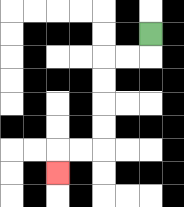{'start': '[6, 1]', 'end': '[2, 7]', 'path_directions': 'D,L,L,D,D,D,D,L,L,D', 'path_coordinates': '[[6, 1], [6, 2], [5, 2], [4, 2], [4, 3], [4, 4], [4, 5], [4, 6], [3, 6], [2, 6], [2, 7]]'}